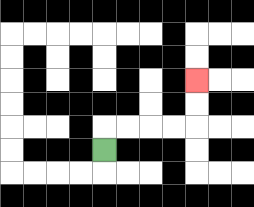{'start': '[4, 6]', 'end': '[8, 3]', 'path_directions': 'U,R,R,R,R,U,U', 'path_coordinates': '[[4, 6], [4, 5], [5, 5], [6, 5], [7, 5], [8, 5], [8, 4], [8, 3]]'}